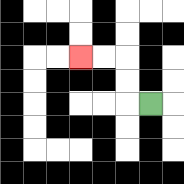{'start': '[6, 4]', 'end': '[3, 2]', 'path_directions': 'L,U,U,L,L', 'path_coordinates': '[[6, 4], [5, 4], [5, 3], [5, 2], [4, 2], [3, 2]]'}